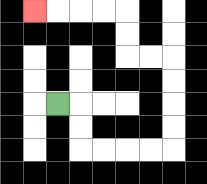{'start': '[2, 4]', 'end': '[1, 0]', 'path_directions': 'R,D,D,R,R,R,R,U,U,U,U,L,L,U,U,L,L,L,L', 'path_coordinates': '[[2, 4], [3, 4], [3, 5], [3, 6], [4, 6], [5, 6], [6, 6], [7, 6], [7, 5], [7, 4], [7, 3], [7, 2], [6, 2], [5, 2], [5, 1], [5, 0], [4, 0], [3, 0], [2, 0], [1, 0]]'}